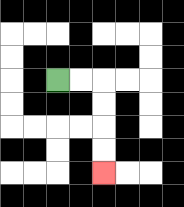{'start': '[2, 3]', 'end': '[4, 7]', 'path_directions': 'R,R,D,D,D,D', 'path_coordinates': '[[2, 3], [3, 3], [4, 3], [4, 4], [4, 5], [4, 6], [4, 7]]'}